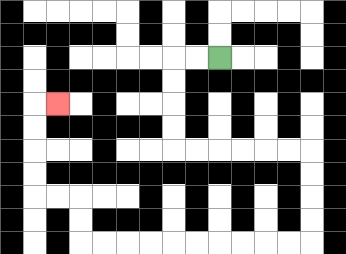{'start': '[9, 2]', 'end': '[2, 4]', 'path_directions': 'L,L,D,D,D,D,R,R,R,R,R,R,D,D,D,D,L,L,L,L,L,L,L,L,L,L,U,U,L,L,U,U,U,U,R', 'path_coordinates': '[[9, 2], [8, 2], [7, 2], [7, 3], [7, 4], [7, 5], [7, 6], [8, 6], [9, 6], [10, 6], [11, 6], [12, 6], [13, 6], [13, 7], [13, 8], [13, 9], [13, 10], [12, 10], [11, 10], [10, 10], [9, 10], [8, 10], [7, 10], [6, 10], [5, 10], [4, 10], [3, 10], [3, 9], [3, 8], [2, 8], [1, 8], [1, 7], [1, 6], [1, 5], [1, 4], [2, 4]]'}